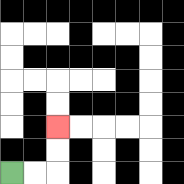{'start': '[0, 7]', 'end': '[2, 5]', 'path_directions': 'R,R,U,U', 'path_coordinates': '[[0, 7], [1, 7], [2, 7], [2, 6], [2, 5]]'}